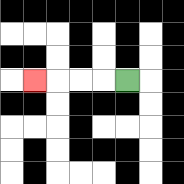{'start': '[5, 3]', 'end': '[1, 3]', 'path_directions': 'L,L,L,L', 'path_coordinates': '[[5, 3], [4, 3], [3, 3], [2, 3], [1, 3]]'}